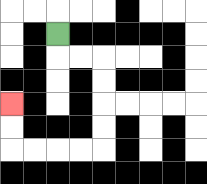{'start': '[2, 1]', 'end': '[0, 4]', 'path_directions': 'D,R,R,D,D,D,D,L,L,L,L,U,U', 'path_coordinates': '[[2, 1], [2, 2], [3, 2], [4, 2], [4, 3], [4, 4], [4, 5], [4, 6], [3, 6], [2, 6], [1, 6], [0, 6], [0, 5], [0, 4]]'}